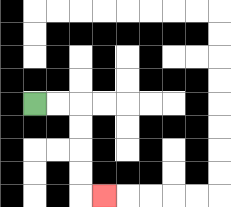{'start': '[1, 4]', 'end': '[4, 8]', 'path_directions': 'R,R,D,D,D,D,R', 'path_coordinates': '[[1, 4], [2, 4], [3, 4], [3, 5], [3, 6], [3, 7], [3, 8], [4, 8]]'}